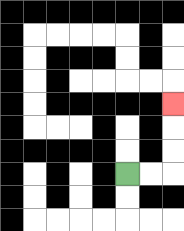{'start': '[5, 7]', 'end': '[7, 4]', 'path_directions': 'R,R,U,U,U', 'path_coordinates': '[[5, 7], [6, 7], [7, 7], [7, 6], [7, 5], [7, 4]]'}